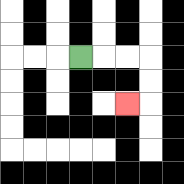{'start': '[3, 2]', 'end': '[5, 4]', 'path_directions': 'R,R,R,D,D,L', 'path_coordinates': '[[3, 2], [4, 2], [5, 2], [6, 2], [6, 3], [6, 4], [5, 4]]'}